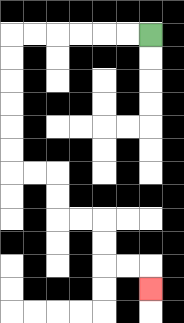{'start': '[6, 1]', 'end': '[6, 12]', 'path_directions': 'L,L,L,L,L,L,D,D,D,D,D,D,R,R,D,D,R,R,D,D,R,R,D', 'path_coordinates': '[[6, 1], [5, 1], [4, 1], [3, 1], [2, 1], [1, 1], [0, 1], [0, 2], [0, 3], [0, 4], [0, 5], [0, 6], [0, 7], [1, 7], [2, 7], [2, 8], [2, 9], [3, 9], [4, 9], [4, 10], [4, 11], [5, 11], [6, 11], [6, 12]]'}